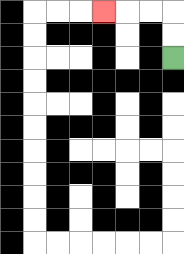{'start': '[7, 2]', 'end': '[4, 0]', 'path_directions': 'U,U,L,L,L', 'path_coordinates': '[[7, 2], [7, 1], [7, 0], [6, 0], [5, 0], [4, 0]]'}